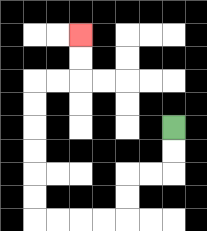{'start': '[7, 5]', 'end': '[3, 1]', 'path_directions': 'D,D,L,L,D,D,L,L,L,L,U,U,U,U,U,U,R,R,U,U', 'path_coordinates': '[[7, 5], [7, 6], [7, 7], [6, 7], [5, 7], [5, 8], [5, 9], [4, 9], [3, 9], [2, 9], [1, 9], [1, 8], [1, 7], [1, 6], [1, 5], [1, 4], [1, 3], [2, 3], [3, 3], [3, 2], [3, 1]]'}